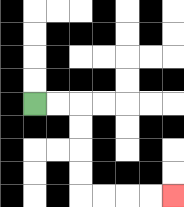{'start': '[1, 4]', 'end': '[7, 8]', 'path_directions': 'R,R,D,D,D,D,R,R,R,R', 'path_coordinates': '[[1, 4], [2, 4], [3, 4], [3, 5], [3, 6], [3, 7], [3, 8], [4, 8], [5, 8], [6, 8], [7, 8]]'}